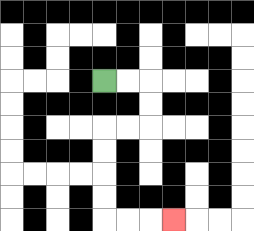{'start': '[4, 3]', 'end': '[7, 9]', 'path_directions': 'R,R,D,D,L,L,D,D,D,D,R,R,R', 'path_coordinates': '[[4, 3], [5, 3], [6, 3], [6, 4], [6, 5], [5, 5], [4, 5], [4, 6], [4, 7], [4, 8], [4, 9], [5, 9], [6, 9], [7, 9]]'}